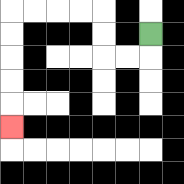{'start': '[6, 1]', 'end': '[0, 5]', 'path_directions': 'D,L,L,U,U,L,L,L,L,D,D,D,D,D', 'path_coordinates': '[[6, 1], [6, 2], [5, 2], [4, 2], [4, 1], [4, 0], [3, 0], [2, 0], [1, 0], [0, 0], [0, 1], [0, 2], [0, 3], [0, 4], [0, 5]]'}